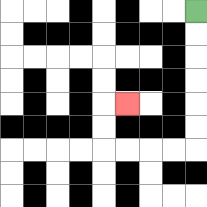{'start': '[8, 0]', 'end': '[5, 4]', 'path_directions': 'D,D,D,D,D,D,L,L,L,L,U,U,R', 'path_coordinates': '[[8, 0], [8, 1], [8, 2], [8, 3], [8, 4], [8, 5], [8, 6], [7, 6], [6, 6], [5, 6], [4, 6], [4, 5], [4, 4], [5, 4]]'}